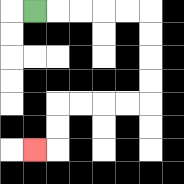{'start': '[1, 0]', 'end': '[1, 6]', 'path_directions': 'R,R,R,R,R,D,D,D,D,L,L,L,L,D,D,L', 'path_coordinates': '[[1, 0], [2, 0], [3, 0], [4, 0], [5, 0], [6, 0], [6, 1], [6, 2], [6, 3], [6, 4], [5, 4], [4, 4], [3, 4], [2, 4], [2, 5], [2, 6], [1, 6]]'}